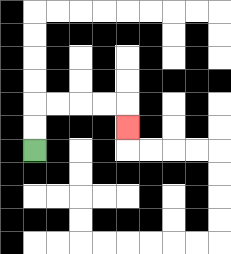{'start': '[1, 6]', 'end': '[5, 5]', 'path_directions': 'U,U,R,R,R,R,D', 'path_coordinates': '[[1, 6], [1, 5], [1, 4], [2, 4], [3, 4], [4, 4], [5, 4], [5, 5]]'}